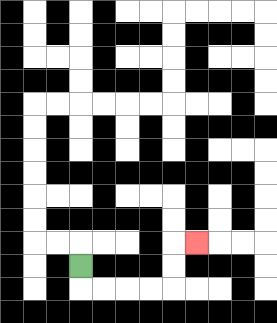{'start': '[3, 11]', 'end': '[8, 10]', 'path_directions': 'D,R,R,R,R,U,U,R', 'path_coordinates': '[[3, 11], [3, 12], [4, 12], [5, 12], [6, 12], [7, 12], [7, 11], [7, 10], [8, 10]]'}